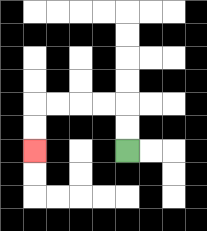{'start': '[5, 6]', 'end': '[1, 6]', 'path_directions': 'U,U,L,L,L,L,D,D', 'path_coordinates': '[[5, 6], [5, 5], [5, 4], [4, 4], [3, 4], [2, 4], [1, 4], [1, 5], [1, 6]]'}